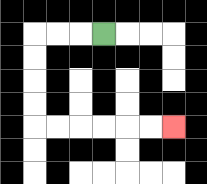{'start': '[4, 1]', 'end': '[7, 5]', 'path_directions': 'L,L,L,D,D,D,D,R,R,R,R,R,R', 'path_coordinates': '[[4, 1], [3, 1], [2, 1], [1, 1], [1, 2], [1, 3], [1, 4], [1, 5], [2, 5], [3, 5], [4, 5], [5, 5], [6, 5], [7, 5]]'}